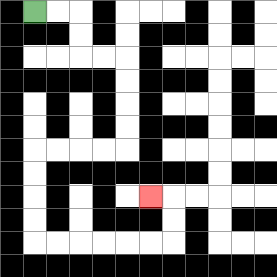{'start': '[1, 0]', 'end': '[6, 8]', 'path_directions': 'R,R,D,D,R,R,D,D,D,D,L,L,L,L,D,D,D,D,R,R,R,R,R,R,U,U,L', 'path_coordinates': '[[1, 0], [2, 0], [3, 0], [3, 1], [3, 2], [4, 2], [5, 2], [5, 3], [5, 4], [5, 5], [5, 6], [4, 6], [3, 6], [2, 6], [1, 6], [1, 7], [1, 8], [1, 9], [1, 10], [2, 10], [3, 10], [4, 10], [5, 10], [6, 10], [7, 10], [7, 9], [7, 8], [6, 8]]'}